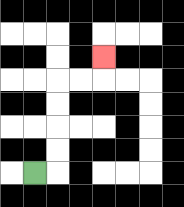{'start': '[1, 7]', 'end': '[4, 2]', 'path_directions': 'R,U,U,U,U,R,R,U', 'path_coordinates': '[[1, 7], [2, 7], [2, 6], [2, 5], [2, 4], [2, 3], [3, 3], [4, 3], [4, 2]]'}